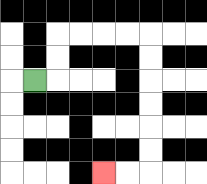{'start': '[1, 3]', 'end': '[4, 7]', 'path_directions': 'R,U,U,R,R,R,R,D,D,D,D,D,D,L,L', 'path_coordinates': '[[1, 3], [2, 3], [2, 2], [2, 1], [3, 1], [4, 1], [5, 1], [6, 1], [6, 2], [6, 3], [6, 4], [6, 5], [6, 6], [6, 7], [5, 7], [4, 7]]'}